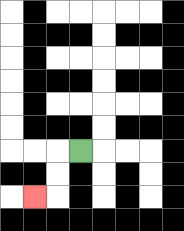{'start': '[3, 6]', 'end': '[1, 8]', 'path_directions': 'L,D,D,L', 'path_coordinates': '[[3, 6], [2, 6], [2, 7], [2, 8], [1, 8]]'}